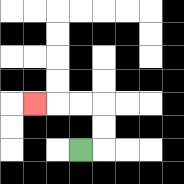{'start': '[3, 6]', 'end': '[1, 4]', 'path_directions': 'R,U,U,L,L,L', 'path_coordinates': '[[3, 6], [4, 6], [4, 5], [4, 4], [3, 4], [2, 4], [1, 4]]'}